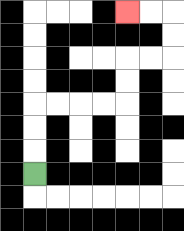{'start': '[1, 7]', 'end': '[5, 0]', 'path_directions': 'U,U,U,R,R,R,R,U,U,R,R,U,U,L,L', 'path_coordinates': '[[1, 7], [1, 6], [1, 5], [1, 4], [2, 4], [3, 4], [4, 4], [5, 4], [5, 3], [5, 2], [6, 2], [7, 2], [7, 1], [7, 0], [6, 0], [5, 0]]'}